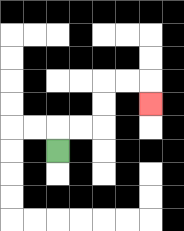{'start': '[2, 6]', 'end': '[6, 4]', 'path_directions': 'U,R,R,U,U,R,R,D', 'path_coordinates': '[[2, 6], [2, 5], [3, 5], [4, 5], [4, 4], [4, 3], [5, 3], [6, 3], [6, 4]]'}